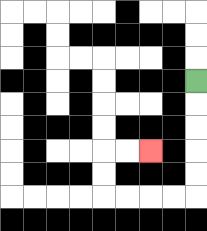{'start': '[8, 3]', 'end': '[6, 6]', 'path_directions': 'D,D,D,D,D,L,L,L,L,U,U,R,R', 'path_coordinates': '[[8, 3], [8, 4], [8, 5], [8, 6], [8, 7], [8, 8], [7, 8], [6, 8], [5, 8], [4, 8], [4, 7], [4, 6], [5, 6], [6, 6]]'}